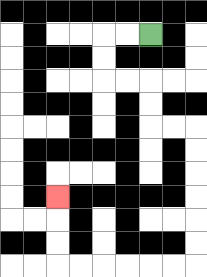{'start': '[6, 1]', 'end': '[2, 8]', 'path_directions': 'L,L,D,D,R,R,D,D,R,R,D,D,D,D,D,D,L,L,L,L,L,L,U,U,U', 'path_coordinates': '[[6, 1], [5, 1], [4, 1], [4, 2], [4, 3], [5, 3], [6, 3], [6, 4], [6, 5], [7, 5], [8, 5], [8, 6], [8, 7], [8, 8], [8, 9], [8, 10], [8, 11], [7, 11], [6, 11], [5, 11], [4, 11], [3, 11], [2, 11], [2, 10], [2, 9], [2, 8]]'}